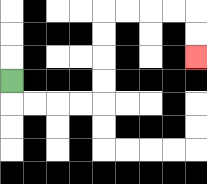{'start': '[0, 3]', 'end': '[8, 2]', 'path_directions': 'D,R,R,R,R,U,U,U,U,R,R,R,R,D,D', 'path_coordinates': '[[0, 3], [0, 4], [1, 4], [2, 4], [3, 4], [4, 4], [4, 3], [4, 2], [4, 1], [4, 0], [5, 0], [6, 0], [7, 0], [8, 0], [8, 1], [8, 2]]'}